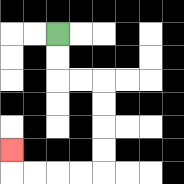{'start': '[2, 1]', 'end': '[0, 6]', 'path_directions': 'D,D,R,R,D,D,D,D,L,L,L,L,U', 'path_coordinates': '[[2, 1], [2, 2], [2, 3], [3, 3], [4, 3], [4, 4], [4, 5], [4, 6], [4, 7], [3, 7], [2, 7], [1, 7], [0, 7], [0, 6]]'}